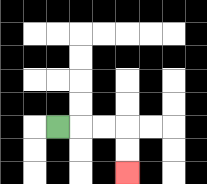{'start': '[2, 5]', 'end': '[5, 7]', 'path_directions': 'R,R,R,D,D', 'path_coordinates': '[[2, 5], [3, 5], [4, 5], [5, 5], [5, 6], [5, 7]]'}